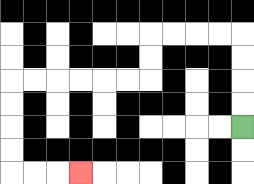{'start': '[10, 5]', 'end': '[3, 7]', 'path_directions': 'U,U,U,U,L,L,L,L,D,D,L,L,L,L,L,L,D,D,D,D,R,R,R', 'path_coordinates': '[[10, 5], [10, 4], [10, 3], [10, 2], [10, 1], [9, 1], [8, 1], [7, 1], [6, 1], [6, 2], [6, 3], [5, 3], [4, 3], [3, 3], [2, 3], [1, 3], [0, 3], [0, 4], [0, 5], [0, 6], [0, 7], [1, 7], [2, 7], [3, 7]]'}